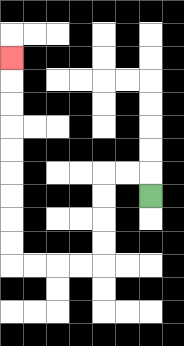{'start': '[6, 8]', 'end': '[0, 2]', 'path_directions': 'U,L,L,D,D,D,D,L,L,L,L,U,U,U,U,U,U,U,U,U', 'path_coordinates': '[[6, 8], [6, 7], [5, 7], [4, 7], [4, 8], [4, 9], [4, 10], [4, 11], [3, 11], [2, 11], [1, 11], [0, 11], [0, 10], [0, 9], [0, 8], [0, 7], [0, 6], [0, 5], [0, 4], [0, 3], [0, 2]]'}